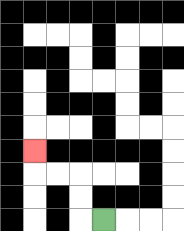{'start': '[4, 9]', 'end': '[1, 6]', 'path_directions': 'L,U,U,L,L,U', 'path_coordinates': '[[4, 9], [3, 9], [3, 8], [3, 7], [2, 7], [1, 7], [1, 6]]'}